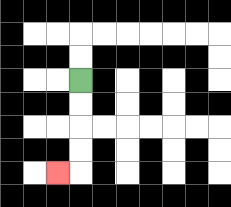{'start': '[3, 3]', 'end': '[2, 7]', 'path_directions': 'D,D,D,D,L', 'path_coordinates': '[[3, 3], [3, 4], [3, 5], [3, 6], [3, 7], [2, 7]]'}